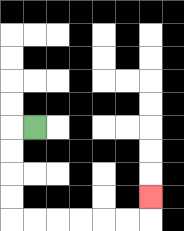{'start': '[1, 5]', 'end': '[6, 8]', 'path_directions': 'L,D,D,D,D,R,R,R,R,R,R,U', 'path_coordinates': '[[1, 5], [0, 5], [0, 6], [0, 7], [0, 8], [0, 9], [1, 9], [2, 9], [3, 9], [4, 9], [5, 9], [6, 9], [6, 8]]'}